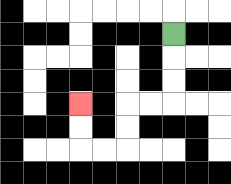{'start': '[7, 1]', 'end': '[3, 4]', 'path_directions': 'D,D,D,L,L,D,D,L,L,U,U', 'path_coordinates': '[[7, 1], [7, 2], [7, 3], [7, 4], [6, 4], [5, 4], [5, 5], [5, 6], [4, 6], [3, 6], [3, 5], [3, 4]]'}